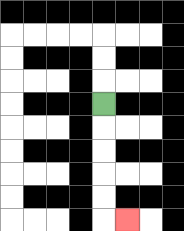{'start': '[4, 4]', 'end': '[5, 9]', 'path_directions': 'D,D,D,D,D,R', 'path_coordinates': '[[4, 4], [4, 5], [4, 6], [4, 7], [4, 8], [4, 9], [5, 9]]'}